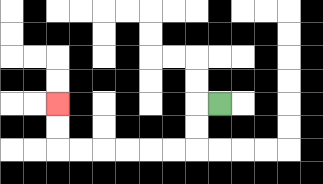{'start': '[9, 4]', 'end': '[2, 4]', 'path_directions': 'L,D,D,L,L,L,L,L,L,U,U', 'path_coordinates': '[[9, 4], [8, 4], [8, 5], [8, 6], [7, 6], [6, 6], [5, 6], [4, 6], [3, 6], [2, 6], [2, 5], [2, 4]]'}